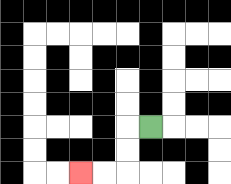{'start': '[6, 5]', 'end': '[3, 7]', 'path_directions': 'L,D,D,L,L', 'path_coordinates': '[[6, 5], [5, 5], [5, 6], [5, 7], [4, 7], [3, 7]]'}